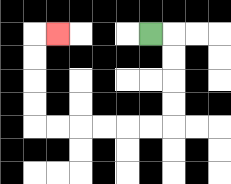{'start': '[6, 1]', 'end': '[2, 1]', 'path_directions': 'R,D,D,D,D,L,L,L,L,L,L,U,U,U,U,R', 'path_coordinates': '[[6, 1], [7, 1], [7, 2], [7, 3], [7, 4], [7, 5], [6, 5], [5, 5], [4, 5], [3, 5], [2, 5], [1, 5], [1, 4], [1, 3], [1, 2], [1, 1], [2, 1]]'}